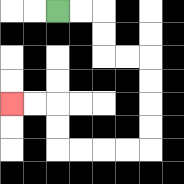{'start': '[2, 0]', 'end': '[0, 4]', 'path_directions': 'R,R,D,D,R,R,D,D,D,D,L,L,L,L,U,U,L,L', 'path_coordinates': '[[2, 0], [3, 0], [4, 0], [4, 1], [4, 2], [5, 2], [6, 2], [6, 3], [6, 4], [6, 5], [6, 6], [5, 6], [4, 6], [3, 6], [2, 6], [2, 5], [2, 4], [1, 4], [0, 4]]'}